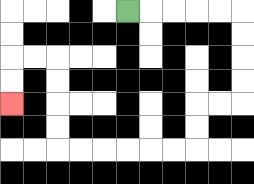{'start': '[5, 0]', 'end': '[0, 4]', 'path_directions': 'R,R,R,R,R,D,D,D,D,L,L,D,D,L,L,L,L,L,L,U,U,U,U,L,L,D,D', 'path_coordinates': '[[5, 0], [6, 0], [7, 0], [8, 0], [9, 0], [10, 0], [10, 1], [10, 2], [10, 3], [10, 4], [9, 4], [8, 4], [8, 5], [8, 6], [7, 6], [6, 6], [5, 6], [4, 6], [3, 6], [2, 6], [2, 5], [2, 4], [2, 3], [2, 2], [1, 2], [0, 2], [0, 3], [0, 4]]'}